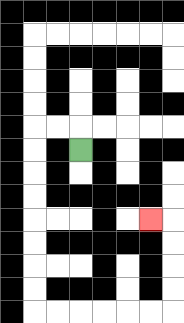{'start': '[3, 6]', 'end': '[6, 9]', 'path_directions': 'U,L,L,D,D,D,D,D,D,D,D,R,R,R,R,R,R,U,U,U,U,L', 'path_coordinates': '[[3, 6], [3, 5], [2, 5], [1, 5], [1, 6], [1, 7], [1, 8], [1, 9], [1, 10], [1, 11], [1, 12], [1, 13], [2, 13], [3, 13], [4, 13], [5, 13], [6, 13], [7, 13], [7, 12], [7, 11], [7, 10], [7, 9], [6, 9]]'}